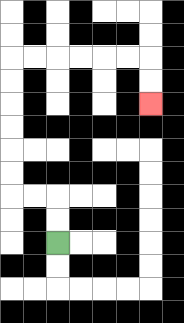{'start': '[2, 10]', 'end': '[6, 4]', 'path_directions': 'U,U,L,L,U,U,U,U,U,U,R,R,R,R,R,R,D,D', 'path_coordinates': '[[2, 10], [2, 9], [2, 8], [1, 8], [0, 8], [0, 7], [0, 6], [0, 5], [0, 4], [0, 3], [0, 2], [1, 2], [2, 2], [3, 2], [4, 2], [5, 2], [6, 2], [6, 3], [6, 4]]'}